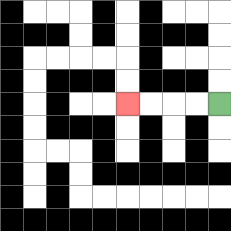{'start': '[9, 4]', 'end': '[5, 4]', 'path_directions': 'L,L,L,L', 'path_coordinates': '[[9, 4], [8, 4], [7, 4], [6, 4], [5, 4]]'}